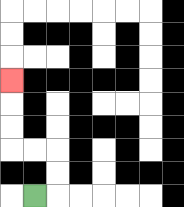{'start': '[1, 8]', 'end': '[0, 3]', 'path_directions': 'R,U,U,L,L,U,U,U', 'path_coordinates': '[[1, 8], [2, 8], [2, 7], [2, 6], [1, 6], [0, 6], [0, 5], [0, 4], [0, 3]]'}